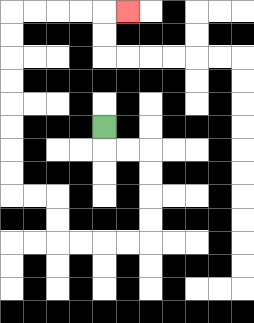{'start': '[4, 5]', 'end': '[5, 0]', 'path_directions': 'D,R,R,D,D,D,D,L,L,L,L,U,U,L,L,U,U,U,U,U,U,U,U,R,R,R,R,R', 'path_coordinates': '[[4, 5], [4, 6], [5, 6], [6, 6], [6, 7], [6, 8], [6, 9], [6, 10], [5, 10], [4, 10], [3, 10], [2, 10], [2, 9], [2, 8], [1, 8], [0, 8], [0, 7], [0, 6], [0, 5], [0, 4], [0, 3], [0, 2], [0, 1], [0, 0], [1, 0], [2, 0], [3, 0], [4, 0], [5, 0]]'}